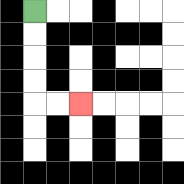{'start': '[1, 0]', 'end': '[3, 4]', 'path_directions': 'D,D,D,D,R,R', 'path_coordinates': '[[1, 0], [1, 1], [1, 2], [1, 3], [1, 4], [2, 4], [3, 4]]'}